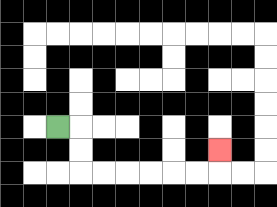{'start': '[2, 5]', 'end': '[9, 6]', 'path_directions': 'R,D,D,R,R,R,R,R,R,U', 'path_coordinates': '[[2, 5], [3, 5], [3, 6], [3, 7], [4, 7], [5, 7], [6, 7], [7, 7], [8, 7], [9, 7], [9, 6]]'}